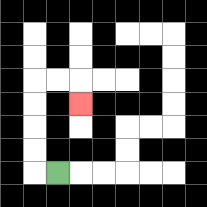{'start': '[2, 7]', 'end': '[3, 4]', 'path_directions': 'L,U,U,U,U,R,R,D', 'path_coordinates': '[[2, 7], [1, 7], [1, 6], [1, 5], [1, 4], [1, 3], [2, 3], [3, 3], [3, 4]]'}